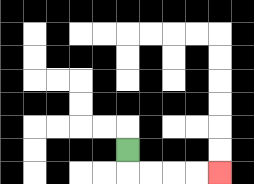{'start': '[5, 6]', 'end': '[9, 7]', 'path_directions': 'D,R,R,R,R', 'path_coordinates': '[[5, 6], [5, 7], [6, 7], [7, 7], [8, 7], [9, 7]]'}